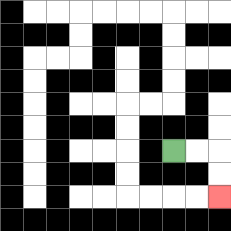{'start': '[7, 6]', 'end': '[9, 8]', 'path_directions': 'R,R,D,D', 'path_coordinates': '[[7, 6], [8, 6], [9, 6], [9, 7], [9, 8]]'}